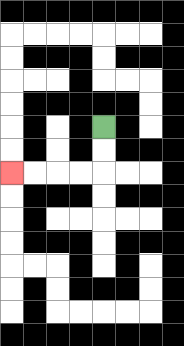{'start': '[4, 5]', 'end': '[0, 7]', 'path_directions': 'D,D,L,L,L,L', 'path_coordinates': '[[4, 5], [4, 6], [4, 7], [3, 7], [2, 7], [1, 7], [0, 7]]'}